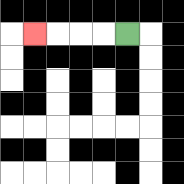{'start': '[5, 1]', 'end': '[1, 1]', 'path_directions': 'L,L,L,L', 'path_coordinates': '[[5, 1], [4, 1], [3, 1], [2, 1], [1, 1]]'}